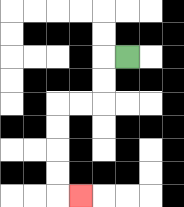{'start': '[5, 2]', 'end': '[3, 8]', 'path_directions': 'L,D,D,L,L,D,D,D,D,R', 'path_coordinates': '[[5, 2], [4, 2], [4, 3], [4, 4], [3, 4], [2, 4], [2, 5], [2, 6], [2, 7], [2, 8], [3, 8]]'}